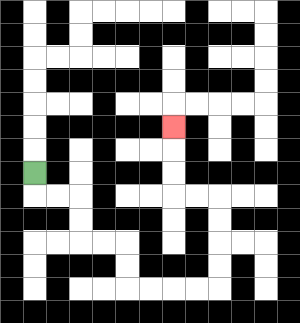{'start': '[1, 7]', 'end': '[7, 5]', 'path_directions': 'D,R,R,D,D,R,R,D,D,R,R,R,R,U,U,U,U,L,L,U,U,U', 'path_coordinates': '[[1, 7], [1, 8], [2, 8], [3, 8], [3, 9], [3, 10], [4, 10], [5, 10], [5, 11], [5, 12], [6, 12], [7, 12], [8, 12], [9, 12], [9, 11], [9, 10], [9, 9], [9, 8], [8, 8], [7, 8], [7, 7], [7, 6], [7, 5]]'}